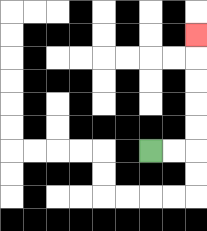{'start': '[6, 6]', 'end': '[8, 1]', 'path_directions': 'R,R,U,U,U,U,U', 'path_coordinates': '[[6, 6], [7, 6], [8, 6], [8, 5], [8, 4], [8, 3], [8, 2], [8, 1]]'}